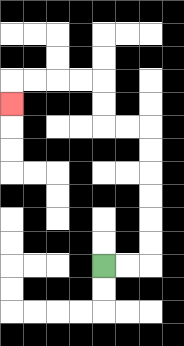{'start': '[4, 11]', 'end': '[0, 4]', 'path_directions': 'R,R,U,U,U,U,U,U,L,L,U,U,L,L,L,L,D', 'path_coordinates': '[[4, 11], [5, 11], [6, 11], [6, 10], [6, 9], [6, 8], [6, 7], [6, 6], [6, 5], [5, 5], [4, 5], [4, 4], [4, 3], [3, 3], [2, 3], [1, 3], [0, 3], [0, 4]]'}